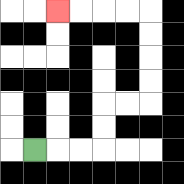{'start': '[1, 6]', 'end': '[2, 0]', 'path_directions': 'R,R,R,U,U,R,R,U,U,U,U,L,L,L,L', 'path_coordinates': '[[1, 6], [2, 6], [3, 6], [4, 6], [4, 5], [4, 4], [5, 4], [6, 4], [6, 3], [6, 2], [6, 1], [6, 0], [5, 0], [4, 0], [3, 0], [2, 0]]'}